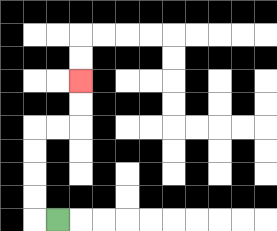{'start': '[2, 9]', 'end': '[3, 3]', 'path_directions': 'L,U,U,U,U,R,R,U,U', 'path_coordinates': '[[2, 9], [1, 9], [1, 8], [1, 7], [1, 6], [1, 5], [2, 5], [3, 5], [3, 4], [3, 3]]'}